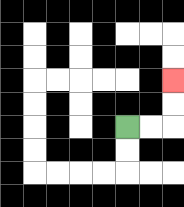{'start': '[5, 5]', 'end': '[7, 3]', 'path_directions': 'R,R,U,U', 'path_coordinates': '[[5, 5], [6, 5], [7, 5], [7, 4], [7, 3]]'}